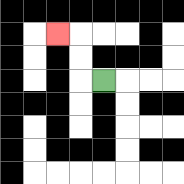{'start': '[4, 3]', 'end': '[2, 1]', 'path_directions': 'L,U,U,L', 'path_coordinates': '[[4, 3], [3, 3], [3, 2], [3, 1], [2, 1]]'}